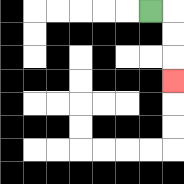{'start': '[6, 0]', 'end': '[7, 3]', 'path_directions': 'R,D,D,D', 'path_coordinates': '[[6, 0], [7, 0], [7, 1], [7, 2], [7, 3]]'}